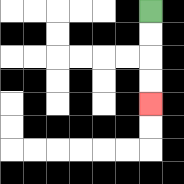{'start': '[6, 0]', 'end': '[6, 4]', 'path_directions': 'D,D,D,D', 'path_coordinates': '[[6, 0], [6, 1], [6, 2], [6, 3], [6, 4]]'}